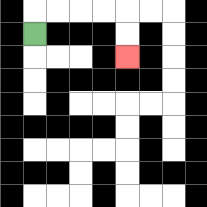{'start': '[1, 1]', 'end': '[5, 2]', 'path_directions': 'U,R,R,R,R,D,D', 'path_coordinates': '[[1, 1], [1, 0], [2, 0], [3, 0], [4, 0], [5, 0], [5, 1], [5, 2]]'}